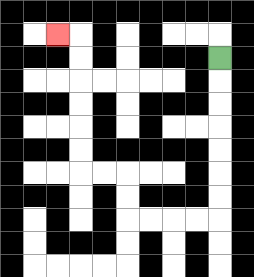{'start': '[9, 2]', 'end': '[2, 1]', 'path_directions': 'D,D,D,D,D,D,D,L,L,L,L,U,U,L,L,U,U,U,U,U,U,L', 'path_coordinates': '[[9, 2], [9, 3], [9, 4], [9, 5], [9, 6], [9, 7], [9, 8], [9, 9], [8, 9], [7, 9], [6, 9], [5, 9], [5, 8], [5, 7], [4, 7], [3, 7], [3, 6], [3, 5], [3, 4], [3, 3], [3, 2], [3, 1], [2, 1]]'}